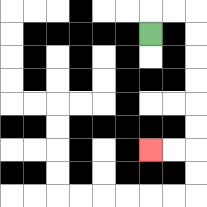{'start': '[6, 1]', 'end': '[6, 6]', 'path_directions': 'U,R,R,D,D,D,D,D,D,L,L', 'path_coordinates': '[[6, 1], [6, 0], [7, 0], [8, 0], [8, 1], [8, 2], [8, 3], [8, 4], [8, 5], [8, 6], [7, 6], [6, 6]]'}